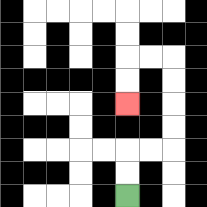{'start': '[5, 8]', 'end': '[5, 4]', 'path_directions': 'U,U,R,R,U,U,U,U,L,L,D,D', 'path_coordinates': '[[5, 8], [5, 7], [5, 6], [6, 6], [7, 6], [7, 5], [7, 4], [7, 3], [7, 2], [6, 2], [5, 2], [5, 3], [5, 4]]'}